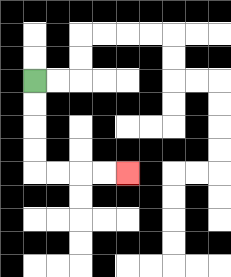{'start': '[1, 3]', 'end': '[5, 7]', 'path_directions': 'D,D,D,D,R,R,R,R', 'path_coordinates': '[[1, 3], [1, 4], [1, 5], [1, 6], [1, 7], [2, 7], [3, 7], [4, 7], [5, 7]]'}